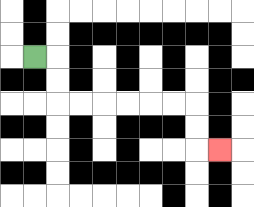{'start': '[1, 2]', 'end': '[9, 6]', 'path_directions': 'R,D,D,R,R,R,R,R,R,D,D,R', 'path_coordinates': '[[1, 2], [2, 2], [2, 3], [2, 4], [3, 4], [4, 4], [5, 4], [6, 4], [7, 4], [8, 4], [8, 5], [8, 6], [9, 6]]'}